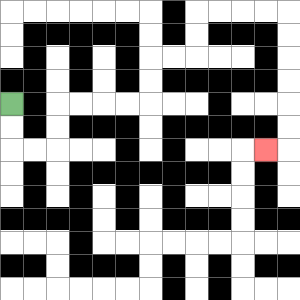{'start': '[0, 4]', 'end': '[11, 6]', 'path_directions': 'D,D,R,R,U,U,R,R,R,R,U,U,R,R,U,U,R,R,R,R,D,D,D,D,D,D,L', 'path_coordinates': '[[0, 4], [0, 5], [0, 6], [1, 6], [2, 6], [2, 5], [2, 4], [3, 4], [4, 4], [5, 4], [6, 4], [6, 3], [6, 2], [7, 2], [8, 2], [8, 1], [8, 0], [9, 0], [10, 0], [11, 0], [12, 0], [12, 1], [12, 2], [12, 3], [12, 4], [12, 5], [12, 6], [11, 6]]'}